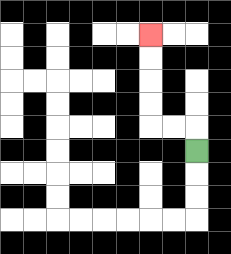{'start': '[8, 6]', 'end': '[6, 1]', 'path_directions': 'U,L,L,U,U,U,U', 'path_coordinates': '[[8, 6], [8, 5], [7, 5], [6, 5], [6, 4], [6, 3], [6, 2], [6, 1]]'}